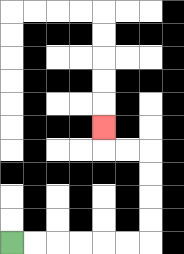{'start': '[0, 10]', 'end': '[4, 5]', 'path_directions': 'R,R,R,R,R,R,U,U,U,U,L,L,U', 'path_coordinates': '[[0, 10], [1, 10], [2, 10], [3, 10], [4, 10], [5, 10], [6, 10], [6, 9], [6, 8], [6, 7], [6, 6], [5, 6], [4, 6], [4, 5]]'}